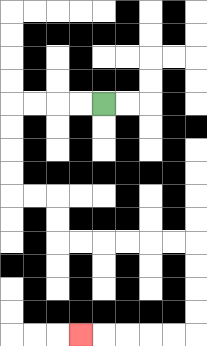{'start': '[4, 4]', 'end': '[3, 14]', 'path_directions': 'L,L,L,L,D,D,D,D,R,R,D,D,R,R,R,R,R,R,D,D,D,D,L,L,L,L,L', 'path_coordinates': '[[4, 4], [3, 4], [2, 4], [1, 4], [0, 4], [0, 5], [0, 6], [0, 7], [0, 8], [1, 8], [2, 8], [2, 9], [2, 10], [3, 10], [4, 10], [5, 10], [6, 10], [7, 10], [8, 10], [8, 11], [8, 12], [8, 13], [8, 14], [7, 14], [6, 14], [5, 14], [4, 14], [3, 14]]'}